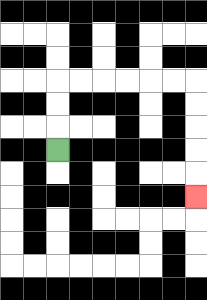{'start': '[2, 6]', 'end': '[8, 8]', 'path_directions': 'U,U,U,R,R,R,R,R,R,D,D,D,D,D', 'path_coordinates': '[[2, 6], [2, 5], [2, 4], [2, 3], [3, 3], [4, 3], [5, 3], [6, 3], [7, 3], [8, 3], [8, 4], [8, 5], [8, 6], [8, 7], [8, 8]]'}